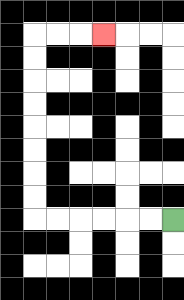{'start': '[7, 9]', 'end': '[4, 1]', 'path_directions': 'L,L,L,L,L,L,U,U,U,U,U,U,U,U,R,R,R', 'path_coordinates': '[[7, 9], [6, 9], [5, 9], [4, 9], [3, 9], [2, 9], [1, 9], [1, 8], [1, 7], [1, 6], [1, 5], [1, 4], [1, 3], [1, 2], [1, 1], [2, 1], [3, 1], [4, 1]]'}